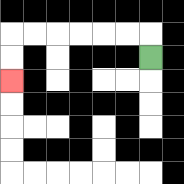{'start': '[6, 2]', 'end': '[0, 3]', 'path_directions': 'U,L,L,L,L,L,L,D,D', 'path_coordinates': '[[6, 2], [6, 1], [5, 1], [4, 1], [3, 1], [2, 1], [1, 1], [0, 1], [0, 2], [0, 3]]'}